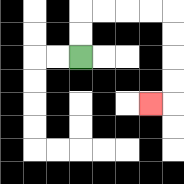{'start': '[3, 2]', 'end': '[6, 4]', 'path_directions': 'U,U,R,R,R,R,D,D,D,D,L', 'path_coordinates': '[[3, 2], [3, 1], [3, 0], [4, 0], [5, 0], [6, 0], [7, 0], [7, 1], [7, 2], [7, 3], [7, 4], [6, 4]]'}